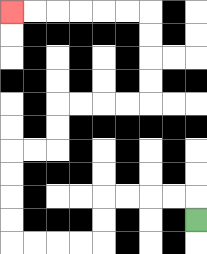{'start': '[8, 9]', 'end': '[0, 0]', 'path_directions': 'U,L,L,L,L,D,D,L,L,L,L,U,U,U,U,R,R,U,U,R,R,R,R,U,U,U,U,L,L,L,L,L,L', 'path_coordinates': '[[8, 9], [8, 8], [7, 8], [6, 8], [5, 8], [4, 8], [4, 9], [4, 10], [3, 10], [2, 10], [1, 10], [0, 10], [0, 9], [0, 8], [0, 7], [0, 6], [1, 6], [2, 6], [2, 5], [2, 4], [3, 4], [4, 4], [5, 4], [6, 4], [6, 3], [6, 2], [6, 1], [6, 0], [5, 0], [4, 0], [3, 0], [2, 0], [1, 0], [0, 0]]'}